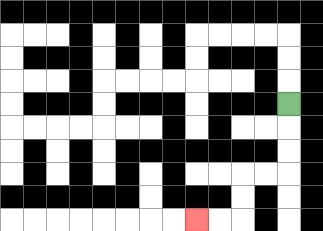{'start': '[12, 4]', 'end': '[8, 9]', 'path_directions': 'D,D,D,L,L,D,D,L,L', 'path_coordinates': '[[12, 4], [12, 5], [12, 6], [12, 7], [11, 7], [10, 7], [10, 8], [10, 9], [9, 9], [8, 9]]'}